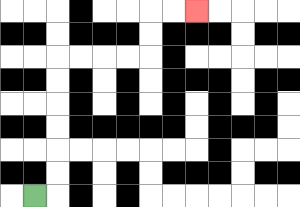{'start': '[1, 8]', 'end': '[8, 0]', 'path_directions': 'R,U,U,U,U,U,U,R,R,R,R,U,U,R,R', 'path_coordinates': '[[1, 8], [2, 8], [2, 7], [2, 6], [2, 5], [2, 4], [2, 3], [2, 2], [3, 2], [4, 2], [5, 2], [6, 2], [6, 1], [6, 0], [7, 0], [8, 0]]'}